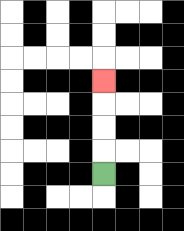{'start': '[4, 7]', 'end': '[4, 3]', 'path_directions': 'U,U,U,U', 'path_coordinates': '[[4, 7], [4, 6], [4, 5], [4, 4], [4, 3]]'}